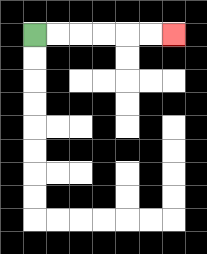{'start': '[1, 1]', 'end': '[7, 1]', 'path_directions': 'R,R,R,R,R,R', 'path_coordinates': '[[1, 1], [2, 1], [3, 1], [4, 1], [5, 1], [6, 1], [7, 1]]'}